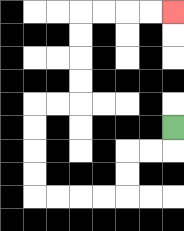{'start': '[7, 5]', 'end': '[7, 0]', 'path_directions': 'D,L,L,D,D,L,L,L,L,U,U,U,U,R,R,U,U,U,U,R,R,R,R', 'path_coordinates': '[[7, 5], [7, 6], [6, 6], [5, 6], [5, 7], [5, 8], [4, 8], [3, 8], [2, 8], [1, 8], [1, 7], [1, 6], [1, 5], [1, 4], [2, 4], [3, 4], [3, 3], [3, 2], [3, 1], [3, 0], [4, 0], [5, 0], [6, 0], [7, 0]]'}